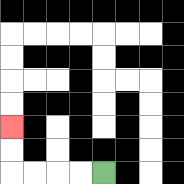{'start': '[4, 7]', 'end': '[0, 5]', 'path_directions': 'L,L,L,L,U,U', 'path_coordinates': '[[4, 7], [3, 7], [2, 7], [1, 7], [0, 7], [0, 6], [0, 5]]'}